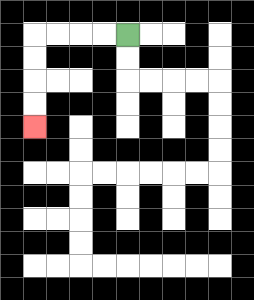{'start': '[5, 1]', 'end': '[1, 5]', 'path_directions': 'L,L,L,L,D,D,D,D', 'path_coordinates': '[[5, 1], [4, 1], [3, 1], [2, 1], [1, 1], [1, 2], [1, 3], [1, 4], [1, 5]]'}